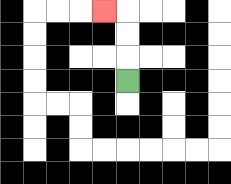{'start': '[5, 3]', 'end': '[4, 0]', 'path_directions': 'U,U,U,L', 'path_coordinates': '[[5, 3], [5, 2], [5, 1], [5, 0], [4, 0]]'}